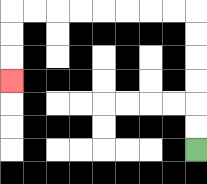{'start': '[8, 6]', 'end': '[0, 3]', 'path_directions': 'U,U,U,U,U,U,L,L,L,L,L,L,L,L,D,D,D', 'path_coordinates': '[[8, 6], [8, 5], [8, 4], [8, 3], [8, 2], [8, 1], [8, 0], [7, 0], [6, 0], [5, 0], [4, 0], [3, 0], [2, 0], [1, 0], [0, 0], [0, 1], [0, 2], [0, 3]]'}